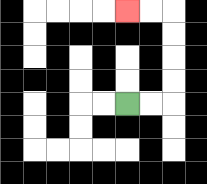{'start': '[5, 4]', 'end': '[5, 0]', 'path_directions': 'R,R,U,U,U,U,L,L', 'path_coordinates': '[[5, 4], [6, 4], [7, 4], [7, 3], [7, 2], [7, 1], [7, 0], [6, 0], [5, 0]]'}